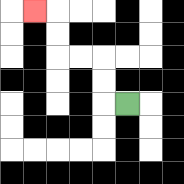{'start': '[5, 4]', 'end': '[1, 0]', 'path_directions': 'L,U,U,L,L,U,U,L', 'path_coordinates': '[[5, 4], [4, 4], [4, 3], [4, 2], [3, 2], [2, 2], [2, 1], [2, 0], [1, 0]]'}